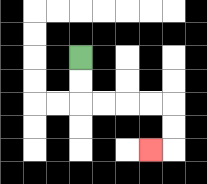{'start': '[3, 2]', 'end': '[6, 6]', 'path_directions': 'D,D,R,R,R,R,D,D,L', 'path_coordinates': '[[3, 2], [3, 3], [3, 4], [4, 4], [5, 4], [6, 4], [7, 4], [7, 5], [7, 6], [6, 6]]'}